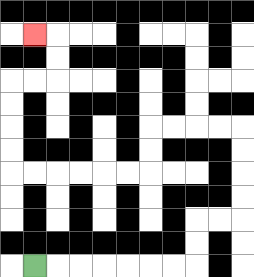{'start': '[1, 11]', 'end': '[1, 1]', 'path_directions': 'R,R,R,R,R,R,R,U,U,R,R,U,U,U,U,L,L,L,L,D,D,L,L,L,L,L,L,U,U,U,U,R,R,U,U,L', 'path_coordinates': '[[1, 11], [2, 11], [3, 11], [4, 11], [5, 11], [6, 11], [7, 11], [8, 11], [8, 10], [8, 9], [9, 9], [10, 9], [10, 8], [10, 7], [10, 6], [10, 5], [9, 5], [8, 5], [7, 5], [6, 5], [6, 6], [6, 7], [5, 7], [4, 7], [3, 7], [2, 7], [1, 7], [0, 7], [0, 6], [0, 5], [0, 4], [0, 3], [1, 3], [2, 3], [2, 2], [2, 1], [1, 1]]'}